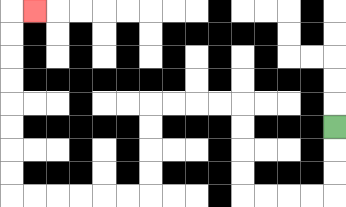{'start': '[14, 5]', 'end': '[1, 0]', 'path_directions': 'D,D,D,L,L,L,L,U,U,U,U,L,L,L,L,D,D,D,D,L,L,L,L,L,L,U,U,U,U,U,U,U,U,R', 'path_coordinates': '[[14, 5], [14, 6], [14, 7], [14, 8], [13, 8], [12, 8], [11, 8], [10, 8], [10, 7], [10, 6], [10, 5], [10, 4], [9, 4], [8, 4], [7, 4], [6, 4], [6, 5], [6, 6], [6, 7], [6, 8], [5, 8], [4, 8], [3, 8], [2, 8], [1, 8], [0, 8], [0, 7], [0, 6], [0, 5], [0, 4], [0, 3], [0, 2], [0, 1], [0, 0], [1, 0]]'}